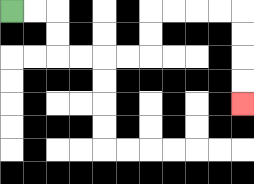{'start': '[0, 0]', 'end': '[10, 4]', 'path_directions': 'R,R,D,D,R,R,R,R,U,U,R,R,R,R,D,D,D,D', 'path_coordinates': '[[0, 0], [1, 0], [2, 0], [2, 1], [2, 2], [3, 2], [4, 2], [5, 2], [6, 2], [6, 1], [6, 0], [7, 0], [8, 0], [9, 0], [10, 0], [10, 1], [10, 2], [10, 3], [10, 4]]'}